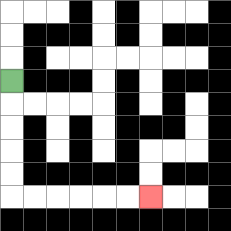{'start': '[0, 3]', 'end': '[6, 8]', 'path_directions': 'D,D,D,D,D,R,R,R,R,R,R', 'path_coordinates': '[[0, 3], [0, 4], [0, 5], [0, 6], [0, 7], [0, 8], [1, 8], [2, 8], [3, 8], [4, 8], [5, 8], [6, 8]]'}